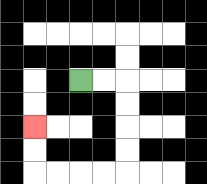{'start': '[3, 3]', 'end': '[1, 5]', 'path_directions': 'R,R,D,D,D,D,L,L,L,L,U,U', 'path_coordinates': '[[3, 3], [4, 3], [5, 3], [5, 4], [5, 5], [5, 6], [5, 7], [4, 7], [3, 7], [2, 7], [1, 7], [1, 6], [1, 5]]'}